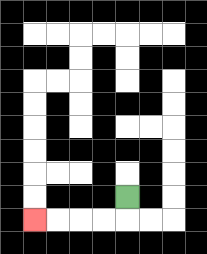{'start': '[5, 8]', 'end': '[1, 9]', 'path_directions': 'D,L,L,L,L', 'path_coordinates': '[[5, 8], [5, 9], [4, 9], [3, 9], [2, 9], [1, 9]]'}